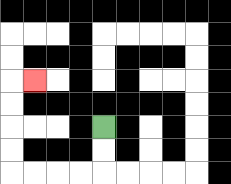{'start': '[4, 5]', 'end': '[1, 3]', 'path_directions': 'D,D,L,L,L,L,U,U,U,U,R', 'path_coordinates': '[[4, 5], [4, 6], [4, 7], [3, 7], [2, 7], [1, 7], [0, 7], [0, 6], [0, 5], [0, 4], [0, 3], [1, 3]]'}